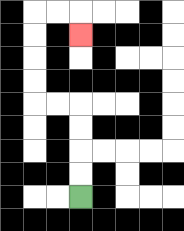{'start': '[3, 8]', 'end': '[3, 1]', 'path_directions': 'U,U,U,U,L,L,U,U,U,U,R,R,D', 'path_coordinates': '[[3, 8], [3, 7], [3, 6], [3, 5], [3, 4], [2, 4], [1, 4], [1, 3], [1, 2], [1, 1], [1, 0], [2, 0], [3, 0], [3, 1]]'}